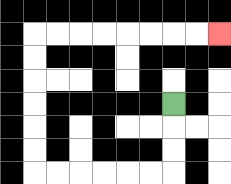{'start': '[7, 4]', 'end': '[9, 1]', 'path_directions': 'D,D,D,L,L,L,L,L,L,U,U,U,U,U,U,R,R,R,R,R,R,R,R', 'path_coordinates': '[[7, 4], [7, 5], [7, 6], [7, 7], [6, 7], [5, 7], [4, 7], [3, 7], [2, 7], [1, 7], [1, 6], [1, 5], [1, 4], [1, 3], [1, 2], [1, 1], [2, 1], [3, 1], [4, 1], [5, 1], [6, 1], [7, 1], [8, 1], [9, 1]]'}